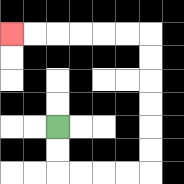{'start': '[2, 5]', 'end': '[0, 1]', 'path_directions': 'D,D,R,R,R,R,U,U,U,U,U,U,L,L,L,L,L,L', 'path_coordinates': '[[2, 5], [2, 6], [2, 7], [3, 7], [4, 7], [5, 7], [6, 7], [6, 6], [6, 5], [6, 4], [6, 3], [6, 2], [6, 1], [5, 1], [4, 1], [3, 1], [2, 1], [1, 1], [0, 1]]'}